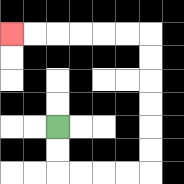{'start': '[2, 5]', 'end': '[0, 1]', 'path_directions': 'D,D,R,R,R,R,U,U,U,U,U,U,L,L,L,L,L,L', 'path_coordinates': '[[2, 5], [2, 6], [2, 7], [3, 7], [4, 7], [5, 7], [6, 7], [6, 6], [6, 5], [6, 4], [6, 3], [6, 2], [6, 1], [5, 1], [4, 1], [3, 1], [2, 1], [1, 1], [0, 1]]'}